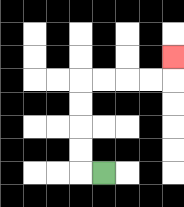{'start': '[4, 7]', 'end': '[7, 2]', 'path_directions': 'L,U,U,U,U,R,R,R,R,U', 'path_coordinates': '[[4, 7], [3, 7], [3, 6], [3, 5], [3, 4], [3, 3], [4, 3], [5, 3], [6, 3], [7, 3], [7, 2]]'}